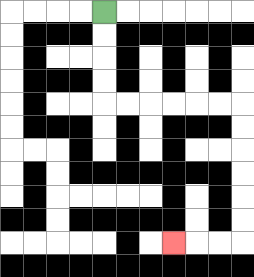{'start': '[4, 0]', 'end': '[7, 10]', 'path_directions': 'D,D,D,D,R,R,R,R,R,R,D,D,D,D,D,D,L,L,L', 'path_coordinates': '[[4, 0], [4, 1], [4, 2], [4, 3], [4, 4], [5, 4], [6, 4], [7, 4], [8, 4], [9, 4], [10, 4], [10, 5], [10, 6], [10, 7], [10, 8], [10, 9], [10, 10], [9, 10], [8, 10], [7, 10]]'}